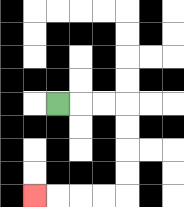{'start': '[2, 4]', 'end': '[1, 8]', 'path_directions': 'R,R,R,D,D,D,D,L,L,L,L', 'path_coordinates': '[[2, 4], [3, 4], [4, 4], [5, 4], [5, 5], [5, 6], [5, 7], [5, 8], [4, 8], [3, 8], [2, 8], [1, 8]]'}